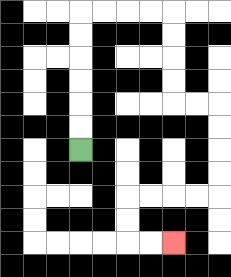{'start': '[3, 6]', 'end': '[7, 10]', 'path_directions': 'U,U,U,U,U,U,R,R,R,R,D,D,D,D,R,R,D,D,D,D,L,L,L,L,D,D,R,R', 'path_coordinates': '[[3, 6], [3, 5], [3, 4], [3, 3], [3, 2], [3, 1], [3, 0], [4, 0], [5, 0], [6, 0], [7, 0], [7, 1], [7, 2], [7, 3], [7, 4], [8, 4], [9, 4], [9, 5], [9, 6], [9, 7], [9, 8], [8, 8], [7, 8], [6, 8], [5, 8], [5, 9], [5, 10], [6, 10], [7, 10]]'}